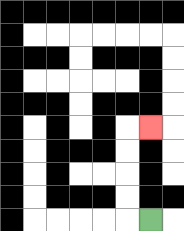{'start': '[6, 9]', 'end': '[6, 5]', 'path_directions': 'L,U,U,U,U,R', 'path_coordinates': '[[6, 9], [5, 9], [5, 8], [5, 7], [5, 6], [5, 5], [6, 5]]'}